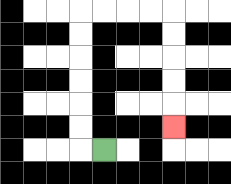{'start': '[4, 6]', 'end': '[7, 5]', 'path_directions': 'L,U,U,U,U,U,U,R,R,R,R,D,D,D,D,D', 'path_coordinates': '[[4, 6], [3, 6], [3, 5], [3, 4], [3, 3], [3, 2], [3, 1], [3, 0], [4, 0], [5, 0], [6, 0], [7, 0], [7, 1], [7, 2], [7, 3], [7, 4], [7, 5]]'}